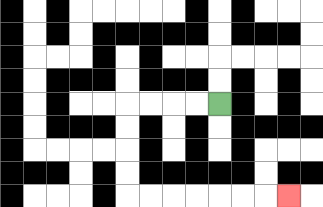{'start': '[9, 4]', 'end': '[12, 8]', 'path_directions': 'L,L,L,L,D,D,D,D,R,R,R,R,R,R,R', 'path_coordinates': '[[9, 4], [8, 4], [7, 4], [6, 4], [5, 4], [5, 5], [5, 6], [5, 7], [5, 8], [6, 8], [7, 8], [8, 8], [9, 8], [10, 8], [11, 8], [12, 8]]'}